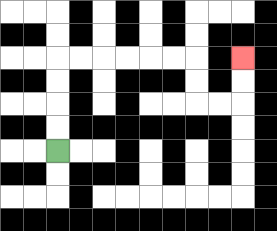{'start': '[2, 6]', 'end': '[10, 2]', 'path_directions': 'U,U,U,U,R,R,R,R,R,R,D,D,R,R,U,U', 'path_coordinates': '[[2, 6], [2, 5], [2, 4], [2, 3], [2, 2], [3, 2], [4, 2], [5, 2], [6, 2], [7, 2], [8, 2], [8, 3], [8, 4], [9, 4], [10, 4], [10, 3], [10, 2]]'}